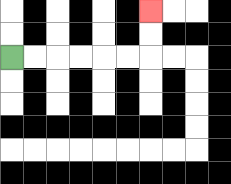{'start': '[0, 2]', 'end': '[6, 0]', 'path_directions': 'R,R,R,R,R,R,U,U', 'path_coordinates': '[[0, 2], [1, 2], [2, 2], [3, 2], [4, 2], [5, 2], [6, 2], [6, 1], [6, 0]]'}